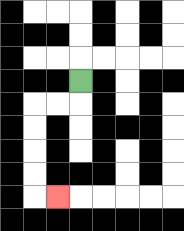{'start': '[3, 3]', 'end': '[2, 8]', 'path_directions': 'D,L,L,D,D,D,D,R', 'path_coordinates': '[[3, 3], [3, 4], [2, 4], [1, 4], [1, 5], [1, 6], [1, 7], [1, 8], [2, 8]]'}